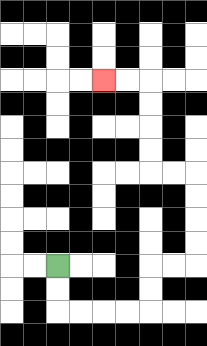{'start': '[2, 11]', 'end': '[4, 3]', 'path_directions': 'D,D,R,R,R,R,U,U,R,R,U,U,U,U,L,L,U,U,U,U,L,L', 'path_coordinates': '[[2, 11], [2, 12], [2, 13], [3, 13], [4, 13], [5, 13], [6, 13], [6, 12], [6, 11], [7, 11], [8, 11], [8, 10], [8, 9], [8, 8], [8, 7], [7, 7], [6, 7], [6, 6], [6, 5], [6, 4], [6, 3], [5, 3], [4, 3]]'}